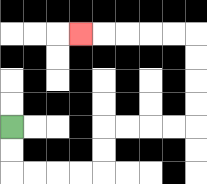{'start': '[0, 5]', 'end': '[3, 1]', 'path_directions': 'D,D,R,R,R,R,U,U,R,R,R,R,U,U,U,U,L,L,L,L,L', 'path_coordinates': '[[0, 5], [0, 6], [0, 7], [1, 7], [2, 7], [3, 7], [4, 7], [4, 6], [4, 5], [5, 5], [6, 5], [7, 5], [8, 5], [8, 4], [8, 3], [8, 2], [8, 1], [7, 1], [6, 1], [5, 1], [4, 1], [3, 1]]'}